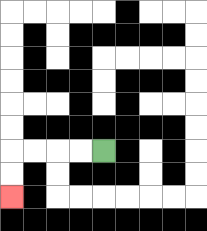{'start': '[4, 6]', 'end': '[0, 8]', 'path_directions': 'L,L,L,L,D,D', 'path_coordinates': '[[4, 6], [3, 6], [2, 6], [1, 6], [0, 6], [0, 7], [0, 8]]'}